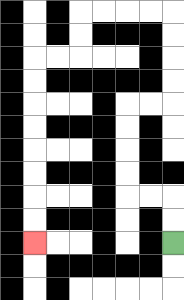{'start': '[7, 10]', 'end': '[1, 10]', 'path_directions': 'U,U,L,L,U,U,U,U,R,R,U,U,U,U,L,L,L,L,D,D,L,L,D,D,D,D,D,D,D,D', 'path_coordinates': '[[7, 10], [7, 9], [7, 8], [6, 8], [5, 8], [5, 7], [5, 6], [5, 5], [5, 4], [6, 4], [7, 4], [7, 3], [7, 2], [7, 1], [7, 0], [6, 0], [5, 0], [4, 0], [3, 0], [3, 1], [3, 2], [2, 2], [1, 2], [1, 3], [1, 4], [1, 5], [1, 6], [1, 7], [1, 8], [1, 9], [1, 10]]'}